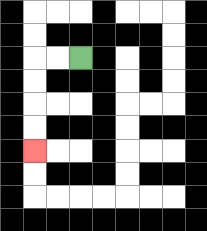{'start': '[3, 2]', 'end': '[1, 6]', 'path_directions': 'L,L,D,D,D,D', 'path_coordinates': '[[3, 2], [2, 2], [1, 2], [1, 3], [1, 4], [1, 5], [1, 6]]'}